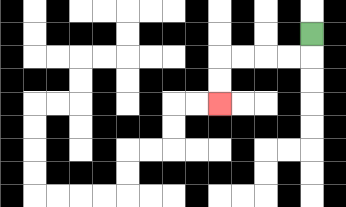{'start': '[13, 1]', 'end': '[9, 4]', 'path_directions': 'D,L,L,L,L,D,D', 'path_coordinates': '[[13, 1], [13, 2], [12, 2], [11, 2], [10, 2], [9, 2], [9, 3], [9, 4]]'}